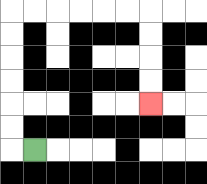{'start': '[1, 6]', 'end': '[6, 4]', 'path_directions': 'L,U,U,U,U,U,U,R,R,R,R,R,R,D,D,D,D', 'path_coordinates': '[[1, 6], [0, 6], [0, 5], [0, 4], [0, 3], [0, 2], [0, 1], [0, 0], [1, 0], [2, 0], [3, 0], [4, 0], [5, 0], [6, 0], [6, 1], [6, 2], [6, 3], [6, 4]]'}